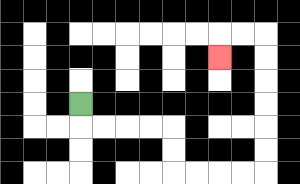{'start': '[3, 4]', 'end': '[9, 2]', 'path_directions': 'D,R,R,R,R,D,D,R,R,R,R,U,U,U,U,U,U,L,L,D', 'path_coordinates': '[[3, 4], [3, 5], [4, 5], [5, 5], [6, 5], [7, 5], [7, 6], [7, 7], [8, 7], [9, 7], [10, 7], [11, 7], [11, 6], [11, 5], [11, 4], [11, 3], [11, 2], [11, 1], [10, 1], [9, 1], [9, 2]]'}